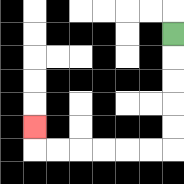{'start': '[7, 1]', 'end': '[1, 5]', 'path_directions': 'D,D,D,D,D,L,L,L,L,L,L,U', 'path_coordinates': '[[7, 1], [7, 2], [7, 3], [7, 4], [7, 5], [7, 6], [6, 6], [5, 6], [4, 6], [3, 6], [2, 6], [1, 6], [1, 5]]'}